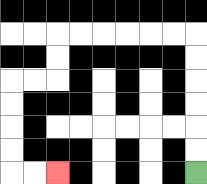{'start': '[8, 7]', 'end': '[2, 7]', 'path_directions': 'U,U,U,U,U,U,L,L,L,L,L,L,D,D,L,L,D,D,D,D,R,R', 'path_coordinates': '[[8, 7], [8, 6], [8, 5], [8, 4], [8, 3], [8, 2], [8, 1], [7, 1], [6, 1], [5, 1], [4, 1], [3, 1], [2, 1], [2, 2], [2, 3], [1, 3], [0, 3], [0, 4], [0, 5], [0, 6], [0, 7], [1, 7], [2, 7]]'}